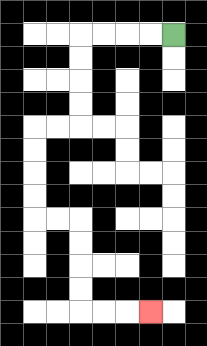{'start': '[7, 1]', 'end': '[6, 13]', 'path_directions': 'L,L,L,L,D,D,D,D,L,L,D,D,D,D,R,R,D,D,D,D,R,R,R', 'path_coordinates': '[[7, 1], [6, 1], [5, 1], [4, 1], [3, 1], [3, 2], [3, 3], [3, 4], [3, 5], [2, 5], [1, 5], [1, 6], [1, 7], [1, 8], [1, 9], [2, 9], [3, 9], [3, 10], [3, 11], [3, 12], [3, 13], [4, 13], [5, 13], [6, 13]]'}